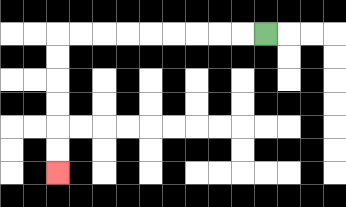{'start': '[11, 1]', 'end': '[2, 7]', 'path_directions': 'L,L,L,L,L,L,L,L,L,D,D,D,D,D,D', 'path_coordinates': '[[11, 1], [10, 1], [9, 1], [8, 1], [7, 1], [6, 1], [5, 1], [4, 1], [3, 1], [2, 1], [2, 2], [2, 3], [2, 4], [2, 5], [2, 6], [2, 7]]'}